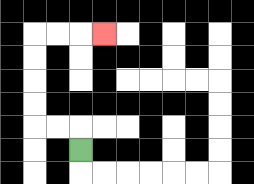{'start': '[3, 6]', 'end': '[4, 1]', 'path_directions': 'U,L,L,U,U,U,U,R,R,R', 'path_coordinates': '[[3, 6], [3, 5], [2, 5], [1, 5], [1, 4], [1, 3], [1, 2], [1, 1], [2, 1], [3, 1], [4, 1]]'}